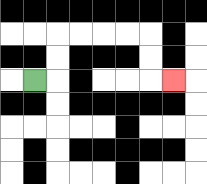{'start': '[1, 3]', 'end': '[7, 3]', 'path_directions': 'R,U,U,R,R,R,R,D,D,R', 'path_coordinates': '[[1, 3], [2, 3], [2, 2], [2, 1], [3, 1], [4, 1], [5, 1], [6, 1], [6, 2], [6, 3], [7, 3]]'}